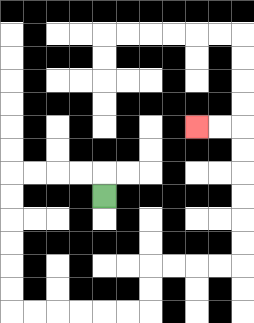{'start': '[4, 8]', 'end': '[8, 5]', 'path_directions': 'U,L,L,L,L,D,D,D,D,D,D,R,R,R,R,R,R,U,U,R,R,R,R,U,U,U,U,U,U,L,L', 'path_coordinates': '[[4, 8], [4, 7], [3, 7], [2, 7], [1, 7], [0, 7], [0, 8], [0, 9], [0, 10], [0, 11], [0, 12], [0, 13], [1, 13], [2, 13], [3, 13], [4, 13], [5, 13], [6, 13], [6, 12], [6, 11], [7, 11], [8, 11], [9, 11], [10, 11], [10, 10], [10, 9], [10, 8], [10, 7], [10, 6], [10, 5], [9, 5], [8, 5]]'}